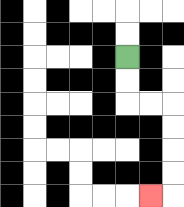{'start': '[5, 2]', 'end': '[6, 8]', 'path_directions': 'D,D,R,R,D,D,D,D,L', 'path_coordinates': '[[5, 2], [5, 3], [5, 4], [6, 4], [7, 4], [7, 5], [7, 6], [7, 7], [7, 8], [6, 8]]'}